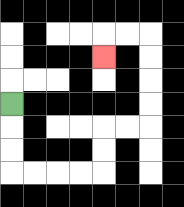{'start': '[0, 4]', 'end': '[4, 2]', 'path_directions': 'D,D,D,R,R,R,R,U,U,R,R,U,U,U,U,L,L,D', 'path_coordinates': '[[0, 4], [0, 5], [0, 6], [0, 7], [1, 7], [2, 7], [3, 7], [4, 7], [4, 6], [4, 5], [5, 5], [6, 5], [6, 4], [6, 3], [6, 2], [6, 1], [5, 1], [4, 1], [4, 2]]'}